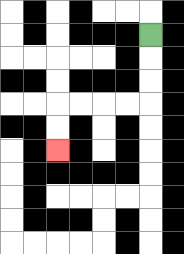{'start': '[6, 1]', 'end': '[2, 6]', 'path_directions': 'D,D,D,L,L,L,L,D,D', 'path_coordinates': '[[6, 1], [6, 2], [6, 3], [6, 4], [5, 4], [4, 4], [3, 4], [2, 4], [2, 5], [2, 6]]'}